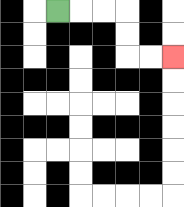{'start': '[2, 0]', 'end': '[7, 2]', 'path_directions': 'R,R,R,D,D,R,R', 'path_coordinates': '[[2, 0], [3, 0], [4, 0], [5, 0], [5, 1], [5, 2], [6, 2], [7, 2]]'}